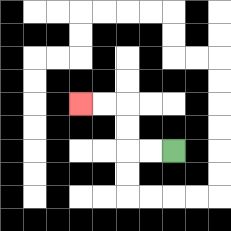{'start': '[7, 6]', 'end': '[3, 4]', 'path_directions': 'L,L,U,U,L,L', 'path_coordinates': '[[7, 6], [6, 6], [5, 6], [5, 5], [5, 4], [4, 4], [3, 4]]'}